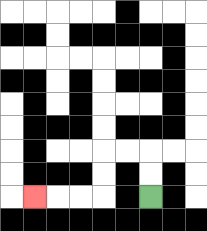{'start': '[6, 8]', 'end': '[1, 8]', 'path_directions': 'U,U,L,L,D,D,L,L,L', 'path_coordinates': '[[6, 8], [6, 7], [6, 6], [5, 6], [4, 6], [4, 7], [4, 8], [3, 8], [2, 8], [1, 8]]'}